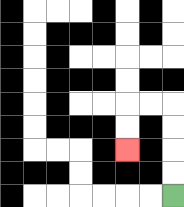{'start': '[7, 8]', 'end': '[5, 6]', 'path_directions': 'U,U,U,U,L,L,D,D', 'path_coordinates': '[[7, 8], [7, 7], [7, 6], [7, 5], [7, 4], [6, 4], [5, 4], [5, 5], [5, 6]]'}